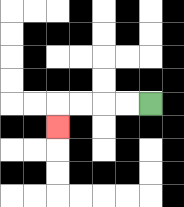{'start': '[6, 4]', 'end': '[2, 5]', 'path_directions': 'L,L,L,L,D', 'path_coordinates': '[[6, 4], [5, 4], [4, 4], [3, 4], [2, 4], [2, 5]]'}